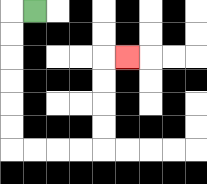{'start': '[1, 0]', 'end': '[5, 2]', 'path_directions': 'L,D,D,D,D,D,D,R,R,R,R,U,U,U,U,R', 'path_coordinates': '[[1, 0], [0, 0], [0, 1], [0, 2], [0, 3], [0, 4], [0, 5], [0, 6], [1, 6], [2, 6], [3, 6], [4, 6], [4, 5], [4, 4], [4, 3], [4, 2], [5, 2]]'}